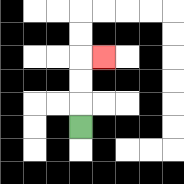{'start': '[3, 5]', 'end': '[4, 2]', 'path_directions': 'U,U,U,R', 'path_coordinates': '[[3, 5], [3, 4], [3, 3], [3, 2], [4, 2]]'}